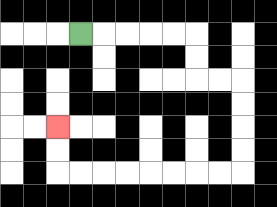{'start': '[3, 1]', 'end': '[2, 5]', 'path_directions': 'R,R,R,R,R,D,D,R,R,D,D,D,D,L,L,L,L,L,L,L,L,U,U', 'path_coordinates': '[[3, 1], [4, 1], [5, 1], [6, 1], [7, 1], [8, 1], [8, 2], [8, 3], [9, 3], [10, 3], [10, 4], [10, 5], [10, 6], [10, 7], [9, 7], [8, 7], [7, 7], [6, 7], [5, 7], [4, 7], [3, 7], [2, 7], [2, 6], [2, 5]]'}